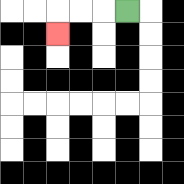{'start': '[5, 0]', 'end': '[2, 1]', 'path_directions': 'L,L,L,D', 'path_coordinates': '[[5, 0], [4, 0], [3, 0], [2, 0], [2, 1]]'}